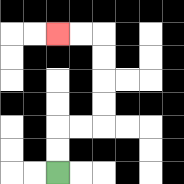{'start': '[2, 7]', 'end': '[2, 1]', 'path_directions': 'U,U,R,R,U,U,U,U,L,L', 'path_coordinates': '[[2, 7], [2, 6], [2, 5], [3, 5], [4, 5], [4, 4], [4, 3], [4, 2], [4, 1], [3, 1], [2, 1]]'}